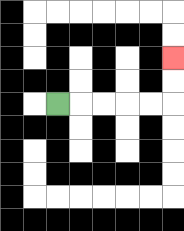{'start': '[2, 4]', 'end': '[7, 2]', 'path_directions': 'R,R,R,R,R,U,U', 'path_coordinates': '[[2, 4], [3, 4], [4, 4], [5, 4], [6, 4], [7, 4], [7, 3], [7, 2]]'}